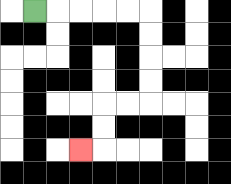{'start': '[1, 0]', 'end': '[3, 6]', 'path_directions': 'R,R,R,R,R,D,D,D,D,L,L,D,D,L', 'path_coordinates': '[[1, 0], [2, 0], [3, 0], [4, 0], [5, 0], [6, 0], [6, 1], [6, 2], [6, 3], [6, 4], [5, 4], [4, 4], [4, 5], [4, 6], [3, 6]]'}